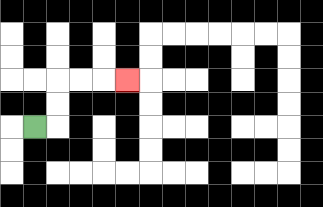{'start': '[1, 5]', 'end': '[5, 3]', 'path_directions': 'R,U,U,R,R,R', 'path_coordinates': '[[1, 5], [2, 5], [2, 4], [2, 3], [3, 3], [4, 3], [5, 3]]'}